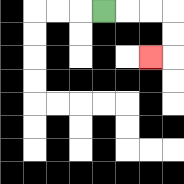{'start': '[4, 0]', 'end': '[6, 2]', 'path_directions': 'R,R,R,D,D,L', 'path_coordinates': '[[4, 0], [5, 0], [6, 0], [7, 0], [7, 1], [7, 2], [6, 2]]'}